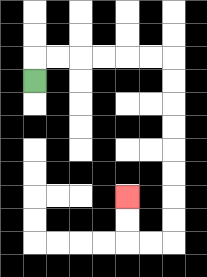{'start': '[1, 3]', 'end': '[5, 8]', 'path_directions': 'U,R,R,R,R,R,R,D,D,D,D,D,D,D,D,L,L,U,U', 'path_coordinates': '[[1, 3], [1, 2], [2, 2], [3, 2], [4, 2], [5, 2], [6, 2], [7, 2], [7, 3], [7, 4], [7, 5], [7, 6], [7, 7], [7, 8], [7, 9], [7, 10], [6, 10], [5, 10], [5, 9], [5, 8]]'}